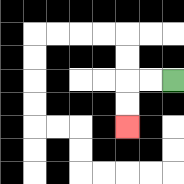{'start': '[7, 3]', 'end': '[5, 5]', 'path_directions': 'L,L,D,D', 'path_coordinates': '[[7, 3], [6, 3], [5, 3], [5, 4], [5, 5]]'}